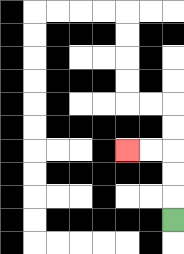{'start': '[7, 9]', 'end': '[5, 6]', 'path_directions': 'U,U,U,L,L', 'path_coordinates': '[[7, 9], [7, 8], [7, 7], [7, 6], [6, 6], [5, 6]]'}